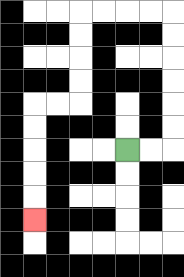{'start': '[5, 6]', 'end': '[1, 9]', 'path_directions': 'R,R,U,U,U,U,U,U,L,L,L,L,D,D,D,D,L,L,D,D,D,D,D', 'path_coordinates': '[[5, 6], [6, 6], [7, 6], [7, 5], [7, 4], [7, 3], [7, 2], [7, 1], [7, 0], [6, 0], [5, 0], [4, 0], [3, 0], [3, 1], [3, 2], [3, 3], [3, 4], [2, 4], [1, 4], [1, 5], [1, 6], [1, 7], [1, 8], [1, 9]]'}